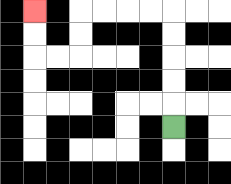{'start': '[7, 5]', 'end': '[1, 0]', 'path_directions': 'U,U,U,U,U,L,L,L,L,D,D,L,L,U,U', 'path_coordinates': '[[7, 5], [7, 4], [7, 3], [7, 2], [7, 1], [7, 0], [6, 0], [5, 0], [4, 0], [3, 0], [3, 1], [3, 2], [2, 2], [1, 2], [1, 1], [1, 0]]'}